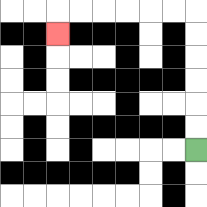{'start': '[8, 6]', 'end': '[2, 1]', 'path_directions': 'U,U,U,U,U,U,L,L,L,L,L,L,D', 'path_coordinates': '[[8, 6], [8, 5], [8, 4], [8, 3], [8, 2], [8, 1], [8, 0], [7, 0], [6, 0], [5, 0], [4, 0], [3, 0], [2, 0], [2, 1]]'}